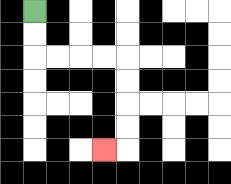{'start': '[1, 0]', 'end': '[4, 6]', 'path_directions': 'D,D,R,R,R,R,D,D,D,D,L', 'path_coordinates': '[[1, 0], [1, 1], [1, 2], [2, 2], [3, 2], [4, 2], [5, 2], [5, 3], [5, 4], [5, 5], [5, 6], [4, 6]]'}